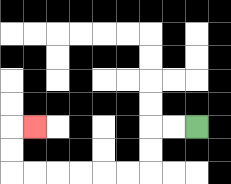{'start': '[8, 5]', 'end': '[1, 5]', 'path_directions': 'L,L,D,D,L,L,L,L,L,L,U,U,R', 'path_coordinates': '[[8, 5], [7, 5], [6, 5], [6, 6], [6, 7], [5, 7], [4, 7], [3, 7], [2, 7], [1, 7], [0, 7], [0, 6], [0, 5], [1, 5]]'}